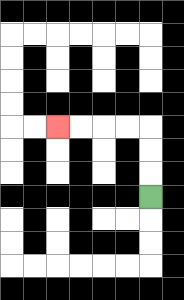{'start': '[6, 8]', 'end': '[2, 5]', 'path_directions': 'U,U,U,L,L,L,L', 'path_coordinates': '[[6, 8], [6, 7], [6, 6], [6, 5], [5, 5], [4, 5], [3, 5], [2, 5]]'}